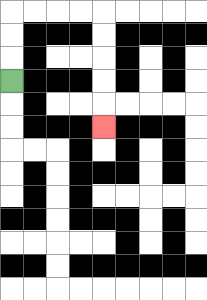{'start': '[0, 3]', 'end': '[4, 5]', 'path_directions': 'U,U,U,R,R,R,R,D,D,D,D,D', 'path_coordinates': '[[0, 3], [0, 2], [0, 1], [0, 0], [1, 0], [2, 0], [3, 0], [4, 0], [4, 1], [4, 2], [4, 3], [4, 4], [4, 5]]'}